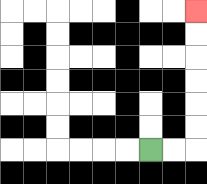{'start': '[6, 6]', 'end': '[8, 0]', 'path_directions': 'R,R,U,U,U,U,U,U', 'path_coordinates': '[[6, 6], [7, 6], [8, 6], [8, 5], [8, 4], [8, 3], [8, 2], [8, 1], [8, 0]]'}